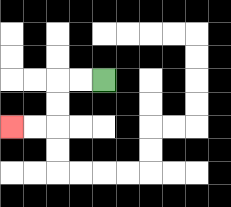{'start': '[4, 3]', 'end': '[0, 5]', 'path_directions': 'L,L,D,D,L,L', 'path_coordinates': '[[4, 3], [3, 3], [2, 3], [2, 4], [2, 5], [1, 5], [0, 5]]'}